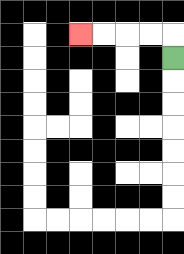{'start': '[7, 2]', 'end': '[3, 1]', 'path_directions': 'U,L,L,L,L', 'path_coordinates': '[[7, 2], [7, 1], [6, 1], [5, 1], [4, 1], [3, 1]]'}